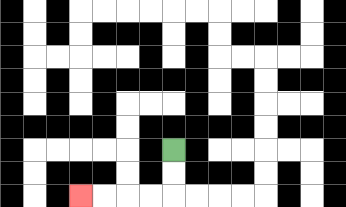{'start': '[7, 6]', 'end': '[3, 8]', 'path_directions': 'D,D,L,L,L,L', 'path_coordinates': '[[7, 6], [7, 7], [7, 8], [6, 8], [5, 8], [4, 8], [3, 8]]'}